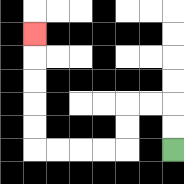{'start': '[7, 6]', 'end': '[1, 1]', 'path_directions': 'U,U,L,L,D,D,L,L,L,L,U,U,U,U,U', 'path_coordinates': '[[7, 6], [7, 5], [7, 4], [6, 4], [5, 4], [5, 5], [5, 6], [4, 6], [3, 6], [2, 6], [1, 6], [1, 5], [1, 4], [1, 3], [1, 2], [1, 1]]'}